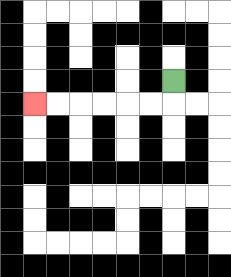{'start': '[7, 3]', 'end': '[1, 4]', 'path_directions': 'D,L,L,L,L,L,L', 'path_coordinates': '[[7, 3], [7, 4], [6, 4], [5, 4], [4, 4], [3, 4], [2, 4], [1, 4]]'}